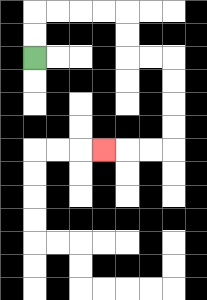{'start': '[1, 2]', 'end': '[4, 6]', 'path_directions': 'U,U,R,R,R,R,D,D,R,R,D,D,D,D,L,L,L', 'path_coordinates': '[[1, 2], [1, 1], [1, 0], [2, 0], [3, 0], [4, 0], [5, 0], [5, 1], [5, 2], [6, 2], [7, 2], [7, 3], [7, 4], [7, 5], [7, 6], [6, 6], [5, 6], [4, 6]]'}